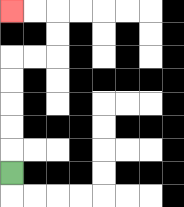{'start': '[0, 7]', 'end': '[0, 0]', 'path_directions': 'U,U,U,U,U,R,R,U,U,L,L', 'path_coordinates': '[[0, 7], [0, 6], [0, 5], [0, 4], [0, 3], [0, 2], [1, 2], [2, 2], [2, 1], [2, 0], [1, 0], [0, 0]]'}